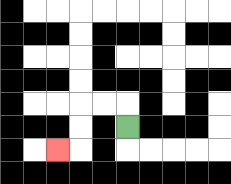{'start': '[5, 5]', 'end': '[2, 6]', 'path_directions': 'U,L,L,D,D,L', 'path_coordinates': '[[5, 5], [5, 4], [4, 4], [3, 4], [3, 5], [3, 6], [2, 6]]'}